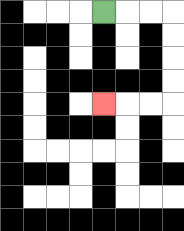{'start': '[4, 0]', 'end': '[4, 4]', 'path_directions': 'R,R,R,D,D,D,D,L,L,L', 'path_coordinates': '[[4, 0], [5, 0], [6, 0], [7, 0], [7, 1], [7, 2], [7, 3], [7, 4], [6, 4], [5, 4], [4, 4]]'}